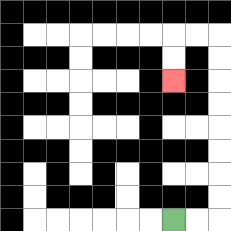{'start': '[7, 9]', 'end': '[7, 3]', 'path_directions': 'R,R,U,U,U,U,U,U,U,U,L,L,D,D', 'path_coordinates': '[[7, 9], [8, 9], [9, 9], [9, 8], [9, 7], [9, 6], [9, 5], [9, 4], [9, 3], [9, 2], [9, 1], [8, 1], [7, 1], [7, 2], [7, 3]]'}